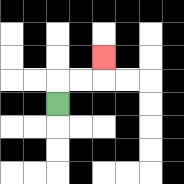{'start': '[2, 4]', 'end': '[4, 2]', 'path_directions': 'U,R,R,U', 'path_coordinates': '[[2, 4], [2, 3], [3, 3], [4, 3], [4, 2]]'}